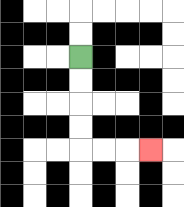{'start': '[3, 2]', 'end': '[6, 6]', 'path_directions': 'D,D,D,D,R,R,R', 'path_coordinates': '[[3, 2], [3, 3], [3, 4], [3, 5], [3, 6], [4, 6], [5, 6], [6, 6]]'}